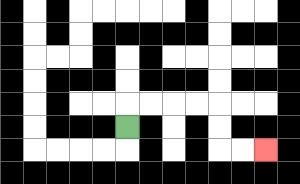{'start': '[5, 5]', 'end': '[11, 6]', 'path_directions': 'U,R,R,R,R,D,D,R,R', 'path_coordinates': '[[5, 5], [5, 4], [6, 4], [7, 4], [8, 4], [9, 4], [9, 5], [9, 6], [10, 6], [11, 6]]'}